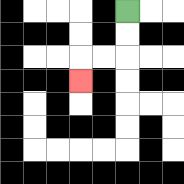{'start': '[5, 0]', 'end': '[3, 3]', 'path_directions': 'D,D,L,L,D', 'path_coordinates': '[[5, 0], [5, 1], [5, 2], [4, 2], [3, 2], [3, 3]]'}